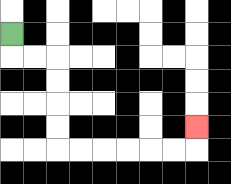{'start': '[0, 1]', 'end': '[8, 5]', 'path_directions': 'D,R,R,D,D,D,D,R,R,R,R,R,R,U', 'path_coordinates': '[[0, 1], [0, 2], [1, 2], [2, 2], [2, 3], [2, 4], [2, 5], [2, 6], [3, 6], [4, 6], [5, 6], [6, 6], [7, 6], [8, 6], [8, 5]]'}